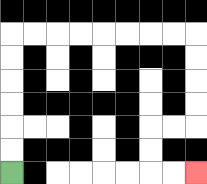{'start': '[0, 7]', 'end': '[8, 7]', 'path_directions': 'U,U,U,U,U,U,R,R,R,R,R,R,R,R,D,D,D,D,L,L,D,D,R,R', 'path_coordinates': '[[0, 7], [0, 6], [0, 5], [0, 4], [0, 3], [0, 2], [0, 1], [1, 1], [2, 1], [3, 1], [4, 1], [5, 1], [6, 1], [7, 1], [8, 1], [8, 2], [8, 3], [8, 4], [8, 5], [7, 5], [6, 5], [6, 6], [6, 7], [7, 7], [8, 7]]'}